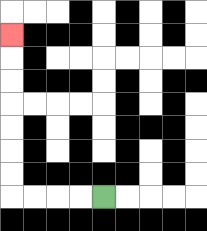{'start': '[4, 8]', 'end': '[0, 1]', 'path_directions': 'L,L,L,L,U,U,U,U,U,U,U', 'path_coordinates': '[[4, 8], [3, 8], [2, 8], [1, 8], [0, 8], [0, 7], [0, 6], [0, 5], [0, 4], [0, 3], [0, 2], [0, 1]]'}